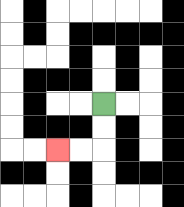{'start': '[4, 4]', 'end': '[2, 6]', 'path_directions': 'D,D,L,L', 'path_coordinates': '[[4, 4], [4, 5], [4, 6], [3, 6], [2, 6]]'}